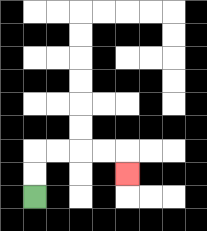{'start': '[1, 8]', 'end': '[5, 7]', 'path_directions': 'U,U,R,R,R,R,D', 'path_coordinates': '[[1, 8], [1, 7], [1, 6], [2, 6], [3, 6], [4, 6], [5, 6], [5, 7]]'}